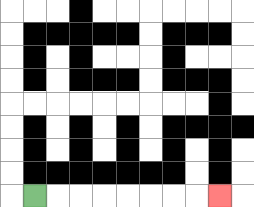{'start': '[1, 8]', 'end': '[9, 8]', 'path_directions': 'R,R,R,R,R,R,R,R', 'path_coordinates': '[[1, 8], [2, 8], [3, 8], [4, 8], [5, 8], [6, 8], [7, 8], [8, 8], [9, 8]]'}